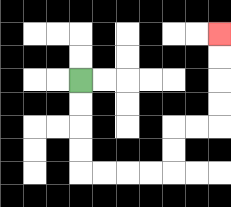{'start': '[3, 3]', 'end': '[9, 1]', 'path_directions': 'D,D,D,D,R,R,R,R,U,U,R,R,U,U,U,U', 'path_coordinates': '[[3, 3], [3, 4], [3, 5], [3, 6], [3, 7], [4, 7], [5, 7], [6, 7], [7, 7], [7, 6], [7, 5], [8, 5], [9, 5], [9, 4], [9, 3], [9, 2], [9, 1]]'}